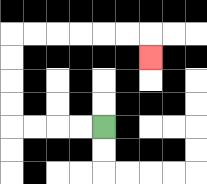{'start': '[4, 5]', 'end': '[6, 2]', 'path_directions': 'L,L,L,L,U,U,U,U,R,R,R,R,R,R,D', 'path_coordinates': '[[4, 5], [3, 5], [2, 5], [1, 5], [0, 5], [0, 4], [0, 3], [0, 2], [0, 1], [1, 1], [2, 1], [3, 1], [4, 1], [5, 1], [6, 1], [6, 2]]'}